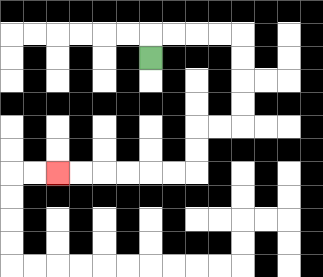{'start': '[6, 2]', 'end': '[2, 7]', 'path_directions': 'U,R,R,R,R,D,D,D,D,L,L,D,D,L,L,L,L,L,L', 'path_coordinates': '[[6, 2], [6, 1], [7, 1], [8, 1], [9, 1], [10, 1], [10, 2], [10, 3], [10, 4], [10, 5], [9, 5], [8, 5], [8, 6], [8, 7], [7, 7], [6, 7], [5, 7], [4, 7], [3, 7], [2, 7]]'}